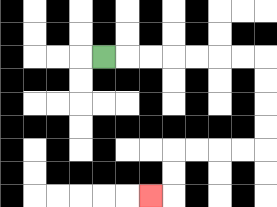{'start': '[4, 2]', 'end': '[6, 8]', 'path_directions': 'R,R,R,R,R,R,R,D,D,D,D,L,L,L,L,D,D,L', 'path_coordinates': '[[4, 2], [5, 2], [6, 2], [7, 2], [8, 2], [9, 2], [10, 2], [11, 2], [11, 3], [11, 4], [11, 5], [11, 6], [10, 6], [9, 6], [8, 6], [7, 6], [7, 7], [7, 8], [6, 8]]'}